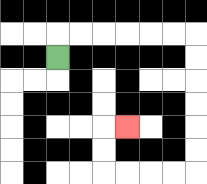{'start': '[2, 2]', 'end': '[5, 5]', 'path_directions': 'U,R,R,R,R,R,R,D,D,D,D,D,D,L,L,L,L,U,U,R', 'path_coordinates': '[[2, 2], [2, 1], [3, 1], [4, 1], [5, 1], [6, 1], [7, 1], [8, 1], [8, 2], [8, 3], [8, 4], [8, 5], [8, 6], [8, 7], [7, 7], [6, 7], [5, 7], [4, 7], [4, 6], [4, 5], [5, 5]]'}